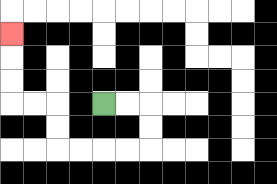{'start': '[4, 4]', 'end': '[0, 1]', 'path_directions': 'R,R,D,D,L,L,L,L,U,U,L,L,U,U,U', 'path_coordinates': '[[4, 4], [5, 4], [6, 4], [6, 5], [6, 6], [5, 6], [4, 6], [3, 6], [2, 6], [2, 5], [2, 4], [1, 4], [0, 4], [0, 3], [0, 2], [0, 1]]'}